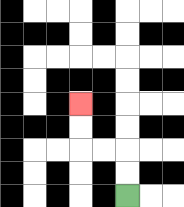{'start': '[5, 8]', 'end': '[3, 4]', 'path_directions': 'U,U,L,L,U,U', 'path_coordinates': '[[5, 8], [5, 7], [5, 6], [4, 6], [3, 6], [3, 5], [3, 4]]'}